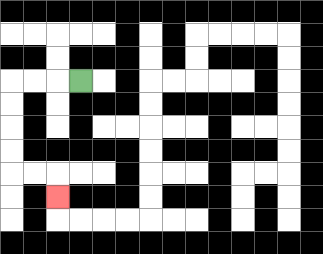{'start': '[3, 3]', 'end': '[2, 8]', 'path_directions': 'L,L,L,D,D,D,D,R,R,D', 'path_coordinates': '[[3, 3], [2, 3], [1, 3], [0, 3], [0, 4], [0, 5], [0, 6], [0, 7], [1, 7], [2, 7], [2, 8]]'}